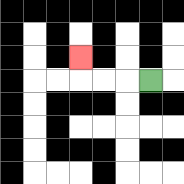{'start': '[6, 3]', 'end': '[3, 2]', 'path_directions': 'L,L,L,U', 'path_coordinates': '[[6, 3], [5, 3], [4, 3], [3, 3], [3, 2]]'}